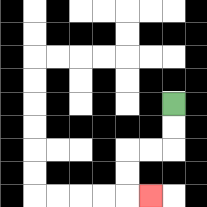{'start': '[7, 4]', 'end': '[6, 8]', 'path_directions': 'D,D,L,L,D,D,R', 'path_coordinates': '[[7, 4], [7, 5], [7, 6], [6, 6], [5, 6], [5, 7], [5, 8], [6, 8]]'}